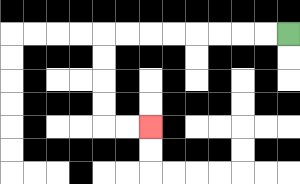{'start': '[12, 1]', 'end': '[6, 5]', 'path_directions': 'L,L,L,L,L,L,L,L,D,D,D,D,R,R', 'path_coordinates': '[[12, 1], [11, 1], [10, 1], [9, 1], [8, 1], [7, 1], [6, 1], [5, 1], [4, 1], [4, 2], [4, 3], [4, 4], [4, 5], [5, 5], [6, 5]]'}